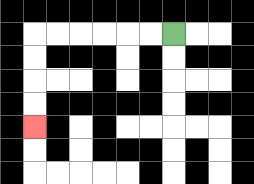{'start': '[7, 1]', 'end': '[1, 5]', 'path_directions': 'L,L,L,L,L,L,D,D,D,D', 'path_coordinates': '[[7, 1], [6, 1], [5, 1], [4, 1], [3, 1], [2, 1], [1, 1], [1, 2], [1, 3], [1, 4], [1, 5]]'}